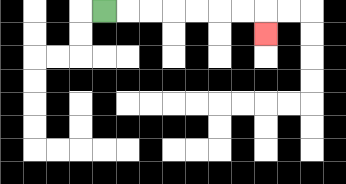{'start': '[4, 0]', 'end': '[11, 1]', 'path_directions': 'R,R,R,R,R,R,R,D', 'path_coordinates': '[[4, 0], [5, 0], [6, 0], [7, 0], [8, 0], [9, 0], [10, 0], [11, 0], [11, 1]]'}